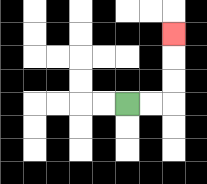{'start': '[5, 4]', 'end': '[7, 1]', 'path_directions': 'R,R,U,U,U', 'path_coordinates': '[[5, 4], [6, 4], [7, 4], [7, 3], [7, 2], [7, 1]]'}